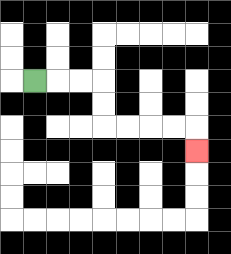{'start': '[1, 3]', 'end': '[8, 6]', 'path_directions': 'R,R,R,D,D,R,R,R,R,D', 'path_coordinates': '[[1, 3], [2, 3], [3, 3], [4, 3], [4, 4], [4, 5], [5, 5], [6, 5], [7, 5], [8, 5], [8, 6]]'}